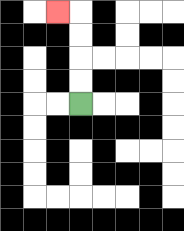{'start': '[3, 4]', 'end': '[2, 0]', 'path_directions': 'U,U,U,U,L', 'path_coordinates': '[[3, 4], [3, 3], [3, 2], [3, 1], [3, 0], [2, 0]]'}